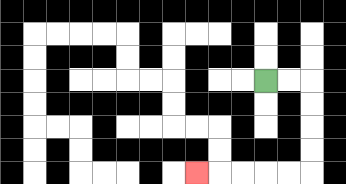{'start': '[11, 3]', 'end': '[8, 7]', 'path_directions': 'R,R,D,D,D,D,L,L,L,L,L', 'path_coordinates': '[[11, 3], [12, 3], [13, 3], [13, 4], [13, 5], [13, 6], [13, 7], [12, 7], [11, 7], [10, 7], [9, 7], [8, 7]]'}